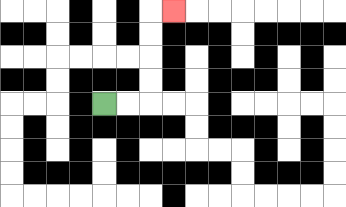{'start': '[4, 4]', 'end': '[7, 0]', 'path_directions': 'R,R,U,U,U,U,R', 'path_coordinates': '[[4, 4], [5, 4], [6, 4], [6, 3], [6, 2], [6, 1], [6, 0], [7, 0]]'}